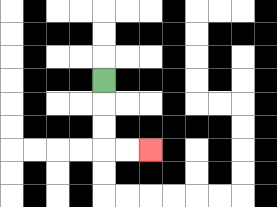{'start': '[4, 3]', 'end': '[6, 6]', 'path_directions': 'D,D,D,R,R', 'path_coordinates': '[[4, 3], [4, 4], [4, 5], [4, 6], [5, 6], [6, 6]]'}